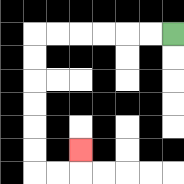{'start': '[7, 1]', 'end': '[3, 6]', 'path_directions': 'L,L,L,L,L,L,D,D,D,D,D,D,R,R,U', 'path_coordinates': '[[7, 1], [6, 1], [5, 1], [4, 1], [3, 1], [2, 1], [1, 1], [1, 2], [1, 3], [1, 4], [1, 5], [1, 6], [1, 7], [2, 7], [3, 7], [3, 6]]'}